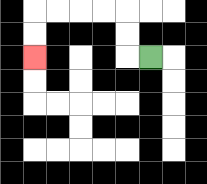{'start': '[6, 2]', 'end': '[1, 2]', 'path_directions': 'L,U,U,L,L,L,L,D,D', 'path_coordinates': '[[6, 2], [5, 2], [5, 1], [5, 0], [4, 0], [3, 0], [2, 0], [1, 0], [1, 1], [1, 2]]'}